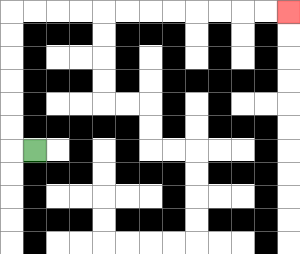{'start': '[1, 6]', 'end': '[12, 0]', 'path_directions': 'L,U,U,U,U,U,U,R,R,R,R,R,R,R,R,R,R,R,R', 'path_coordinates': '[[1, 6], [0, 6], [0, 5], [0, 4], [0, 3], [0, 2], [0, 1], [0, 0], [1, 0], [2, 0], [3, 0], [4, 0], [5, 0], [6, 0], [7, 0], [8, 0], [9, 0], [10, 0], [11, 0], [12, 0]]'}